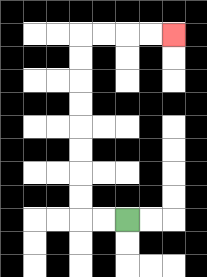{'start': '[5, 9]', 'end': '[7, 1]', 'path_directions': 'L,L,U,U,U,U,U,U,U,U,R,R,R,R', 'path_coordinates': '[[5, 9], [4, 9], [3, 9], [3, 8], [3, 7], [3, 6], [3, 5], [3, 4], [3, 3], [3, 2], [3, 1], [4, 1], [5, 1], [6, 1], [7, 1]]'}